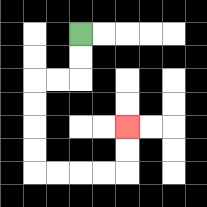{'start': '[3, 1]', 'end': '[5, 5]', 'path_directions': 'D,D,L,L,D,D,D,D,R,R,R,R,U,U', 'path_coordinates': '[[3, 1], [3, 2], [3, 3], [2, 3], [1, 3], [1, 4], [1, 5], [1, 6], [1, 7], [2, 7], [3, 7], [4, 7], [5, 7], [5, 6], [5, 5]]'}